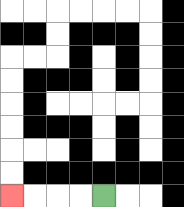{'start': '[4, 8]', 'end': '[0, 8]', 'path_directions': 'L,L,L,L', 'path_coordinates': '[[4, 8], [3, 8], [2, 8], [1, 8], [0, 8]]'}